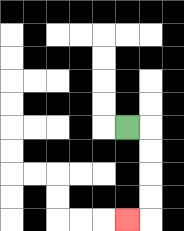{'start': '[5, 5]', 'end': '[5, 9]', 'path_directions': 'R,D,D,D,D,L', 'path_coordinates': '[[5, 5], [6, 5], [6, 6], [6, 7], [6, 8], [6, 9], [5, 9]]'}